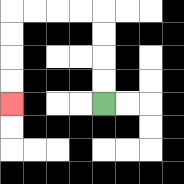{'start': '[4, 4]', 'end': '[0, 4]', 'path_directions': 'U,U,U,U,L,L,L,L,D,D,D,D', 'path_coordinates': '[[4, 4], [4, 3], [4, 2], [4, 1], [4, 0], [3, 0], [2, 0], [1, 0], [0, 0], [0, 1], [0, 2], [0, 3], [0, 4]]'}